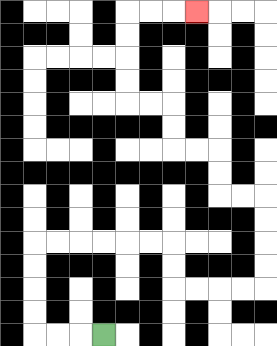{'start': '[4, 14]', 'end': '[8, 0]', 'path_directions': 'L,L,L,U,U,U,U,R,R,R,R,R,R,D,D,R,R,R,R,U,U,U,U,L,L,U,U,L,L,U,U,L,L,U,U,U,U,R,R,R', 'path_coordinates': '[[4, 14], [3, 14], [2, 14], [1, 14], [1, 13], [1, 12], [1, 11], [1, 10], [2, 10], [3, 10], [4, 10], [5, 10], [6, 10], [7, 10], [7, 11], [7, 12], [8, 12], [9, 12], [10, 12], [11, 12], [11, 11], [11, 10], [11, 9], [11, 8], [10, 8], [9, 8], [9, 7], [9, 6], [8, 6], [7, 6], [7, 5], [7, 4], [6, 4], [5, 4], [5, 3], [5, 2], [5, 1], [5, 0], [6, 0], [7, 0], [8, 0]]'}